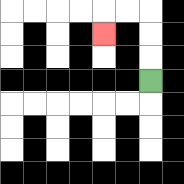{'start': '[6, 3]', 'end': '[4, 1]', 'path_directions': 'U,U,U,L,L,D', 'path_coordinates': '[[6, 3], [6, 2], [6, 1], [6, 0], [5, 0], [4, 0], [4, 1]]'}